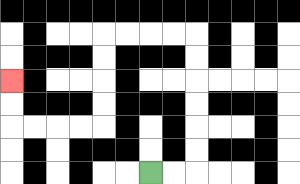{'start': '[6, 7]', 'end': '[0, 3]', 'path_directions': 'R,R,U,U,U,U,U,U,L,L,L,L,D,D,D,D,L,L,L,L,U,U', 'path_coordinates': '[[6, 7], [7, 7], [8, 7], [8, 6], [8, 5], [8, 4], [8, 3], [8, 2], [8, 1], [7, 1], [6, 1], [5, 1], [4, 1], [4, 2], [4, 3], [4, 4], [4, 5], [3, 5], [2, 5], [1, 5], [0, 5], [0, 4], [0, 3]]'}